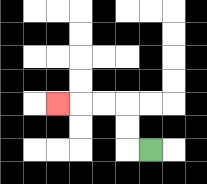{'start': '[6, 6]', 'end': '[2, 4]', 'path_directions': 'L,U,U,L,L,L', 'path_coordinates': '[[6, 6], [5, 6], [5, 5], [5, 4], [4, 4], [3, 4], [2, 4]]'}